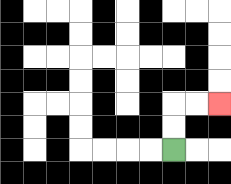{'start': '[7, 6]', 'end': '[9, 4]', 'path_directions': 'U,U,R,R', 'path_coordinates': '[[7, 6], [7, 5], [7, 4], [8, 4], [9, 4]]'}